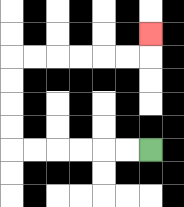{'start': '[6, 6]', 'end': '[6, 1]', 'path_directions': 'L,L,L,L,L,L,U,U,U,U,R,R,R,R,R,R,U', 'path_coordinates': '[[6, 6], [5, 6], [4, 6], [3, 6], [2, 6], [1, 6], [0, 6], [0, 5], [0, 4], [0, 3], [0, 2], [1, 2], [2, 2], [3, 2], [4, 2], [5, 2], [6, 2], [6, 1]]'}